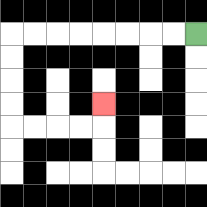{'start': '[8, 1]', 'end': '[4, 4]', 'path_directions': 'L,L,L,L,L,L,L,L,D,D,D,D,R,R,R,R,U', 'path_coordinates': '[[8, 1], [7, 1], [6, 1], [5, 1], [4, 1], [3, 1], [2, 1], [1, 1], [0, 1], [0, 2], [0, 3], [0, 4], [0, 5], [1, 5], [2, 5], [3, 5], [4, 5], [4, 4]]'}